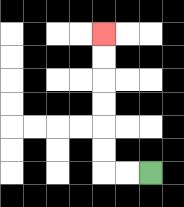{'start': '[6, 7]', 'end': '[4, 1]', 'path_directions': 'L,L,U,U,U,U,U,U', 'path_coordinates': '[[6, 7], [5, 7], [4, 7], [4, 6], [4, 5], [4, 4], [4, 3], [4, 2], [4, 1]]'}